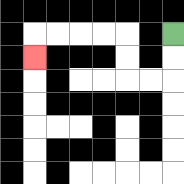{'start': '[7, 1]', 'end': '[1, 2]', 'path_directions': 'D,D,L,L,U,U,L,L,L,L,D', 'path_coordinates': '[[7, 1], [7, 2], [7, 3], [6, 3], [5, 3], [5, 2], [5, 1], [4, 1], [3, 1], [2, 1], [1, 1], [1, 2]]'}